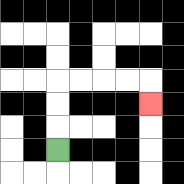{'start': '[2, 6]', 'end': '[6, 4]', 'path_directions': 'U,U,U,R,R,R,R,D', 'path_coordinates': '[[2, 6], [2, 5], [2, 4], [2, 3], [3, 3], [4, 3], [5, 3], [6, 3], [6, 4]]'}